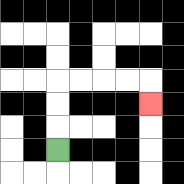{'start': '[2, 6]', 'end': '[6, 4]', 'path_directions': 'U,U,U,R,R,R,R,D', 'path_coordinates': '[[2, 6], [2, 5], [2, 4], [2, 3], [3, 3], [4, 3], [5, 3], [6, 3], [6, 4]]'}